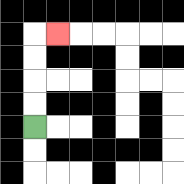{'start': '[1, 5]', 'end': '[2, 1]', 'path_directions': 'U,U,U,U,R', 'path_coordinates': '[[1, 5], [1, 4], [1, 3], [1, 2], [1, 1], [2, 1]]'}